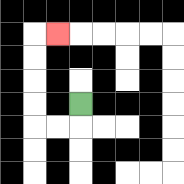{'start': '[3, 4]', 'end': '[2, 1]', 'path_directions': 'D,L,L,U,U,U,U,R', 'path_coordinates': '[[3, 4], [3, 5], [2, 5], [1, 5], [1, 4], [1, 3], [1, 2], [1, 1], [2, 1]]'}